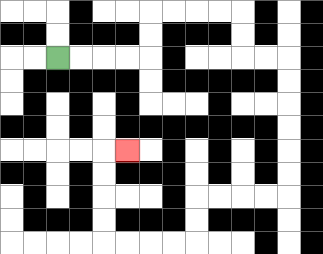{'start': '[2, 2]', 'end': '[5, 6]', 'path_directions': 'R,R,R,R,U,U,R,R,R,R,D,D,R,R,D,D,D,D,D,D,L,L,L,L,D,D,L,L,L,L,U,U,U,U,R', 'path_coordinates': '[[2, 2], [3, 2], [4, 2], [5, 2], [6, 2], [6, 1], [6, 0], [7, 0], [8, 0], [9, 0], [10, 0], [10, 1], [10, 2], [11, 2], [12, 2], [12, 3], [12, 4], [12, 5], [12, 6], [12, 7], [12, 8], [11, 8], [10, 8], [9, 8], [8, 8], [8, 9], [8, 10], [7, 10], [6, 10], [5, 10], [4, 10], [4, 9], [4, 8], [4, 7], [4, 6], [5, 6]]'}